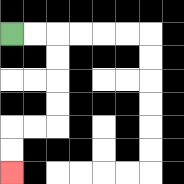{'start': '[0, 1]', 'end': '[0, 7]', 'path_directions': 'R,R,D,D,D,D,L,L,D,D', 'path_coordinates': '[[0, 1], [1, 1], [2, 1], [2, 2], [2, 3], [2, 4], [2, 5], [1, 5], [0, 5], [0, 6], [0, 7]]'}